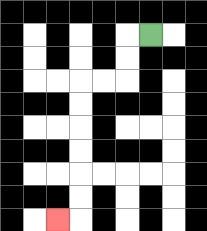{'start': '[6, 1]', 'end': '[2, 9]', 'path_directions': 'L,D,D,L,L,D,D,D,D,D,D,L', 'path_coordinates': '[[6, 1], [5, 1], [5, 2], [5, 3], [4, 3], [3, 3], [3, 4], [3, 5], [3, 6], [3, 7], [3, 8], [3, 9], [2, 9]]'}